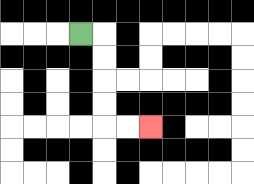{'start': '[3, 1]', 'end': '[6, 5]', 'path_directions': 'R,D,D,D,D,R,R', 'path_coordinates': '[[3, 1], [4, 1], [4, 2], [4, 3], [4, 4], [4, 5], [5, 5], [6, 5]]'}